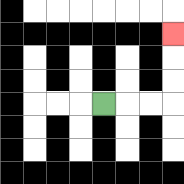{'start': '[4, 4]', 'end': '[7, 1]', 'path_directions': 'R,R,R,U,U,U', 'path_coordinates': '[[4, 4], [5, 4], [6, 4], [7, 4], [7, 3], [7, 2], [7, 1]]'}